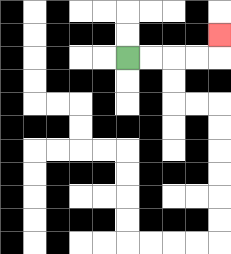{'start': '[5, 2]', 'end': '[9, 1]', 'path_directions': 'R,R,R,R,U', 'path_coordinates': '[[5, 2], [6, 2], [7, 2], [8, 2], [9, 2], [9, 1]]'}